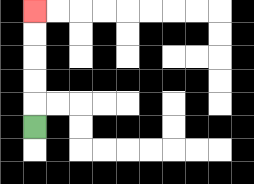{'start': '[1, 5]', 'end': '[1, 0]', 'path_directions': 'U,U,U,U,U', 'path_coordinates': '[[1, 5], [1, 4], [1, 3], [1, 2], [1, 1], [1, 0]]'}